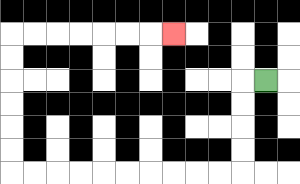{'start': '[11, 3]', 'end': '[7, 1]', 'path_directions': 'L,D,D,D,D,L,L,L,L,L,L,L,L,L,L,U,U,U,U,U,U,R,R,R,R,R,R,R', 'path_coordinates': '[[11, 3], [10, 3], [10, 4], [10, 5], [10, 6], [10, 7], [9, 7], [8, 7], [7, 7], [6, 7], [5, 7], [4, 7], [3, 7], [2, 7], [1, 7], [0, 7], [0, 6], [0, 5], [0, 4], [0, 3], [0, 2], [0, 1], [1, 1], [2, 1], [3, 1], [4, 1], [5, 1], [6, 1], [7, 1]]'}